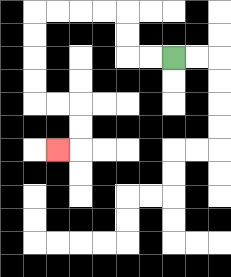{'start': '[7, 2]', 'end': '[2, 6]', 'path_directions': 'L,L,U,U,L,L,L,L,D,D,D,D,R,R,D,D,L', 'path_coordinates': '[[7, 2], [6, 2], [5, 2], [5, 1], [5, 0], [4, 0], [3, 0], [2, 0], [1, 0], [1, 1], [1, 2], [1, 3], [1, 4], [2, 4], [3, 4], [3, 5], [3, 6], [2, 6]]'}